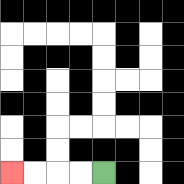{'start': '[4, 7]', 'end': '[0, 7]', 'path_directions': 'L,L,L,L', 'path_coordinates': '[[4, 7], [3, 7], [2, 7], [1, 7], [0, 7]]'}